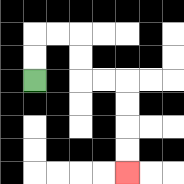{'start': '[1, 3]', 'end': '[5, 7]', 'path_directions': 'U,U,R,R,D,D,R,R,D,D,D,D', 'path_coordinates': '[[1, 3], [1, 2], [1, 1], [2, 1], [3, 1], [3, 2], [3, 3], [4, 3], [5, 3], [5, 4], [5, 5], [5, 6], [5, 7]]'}